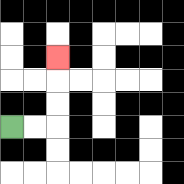{'start': '[0, 5]', 'end': '[2, 2]', 'path_directions': 'R,R,U,U,U', 'path_coordinates': '[[0, 5], [1, 5], [2, 5], [2, 4], [2, 3], [2, 2]]'}